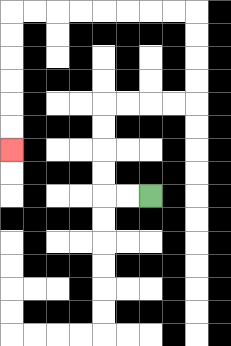{'start': '[6, 8]', 'end': '[0, 6]', 'path_directions': 'L,L,U,U,U,U,R,R,R,R,U,U,U,U,L,L,L,L,L,L,L,L,D,D,D,D,D,D', 'path_coordinates': '[[6, 8], [5, 8], [4, 8], [4, 7], [4, 6], [4, 5], [4, 4], [5, 4], [6, 4], [7, 4], [8, 4], [8, 3], [8, 2], [8, 1], [8, 0], [7, 0], [6, 0], [5, 0], [4, 0], [3, 0], [2, 0], [1, 0], [0, 0], [0, 1], [0, 2], [0, 3], [0, 4], [0, 5], [0, 6]]'}